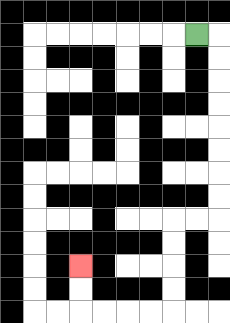{'start': '[8, 1]', 'end': '[3, 11]', 'path_directions': 'R,D,D,D,D,D,D,D,D,L,L,D,D,D,D,L,L,L,L,U,U', 'path_coordinates': '[[8, 1], [9, 1], [9, 2], [9, 3], [9, 4], [9, 5], [9, 6], [9, 7], [9, 8], [9, 9], [8, 9], [7, 9], [7, 10], [7, 11], [7, 12], [7, 13], [6, 13], [5, 13], [4, 13], [3, 13], [3, 12], [3, 11]]'}